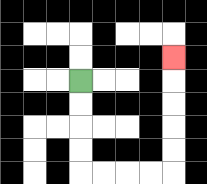{'start': '[3, 3]', 'end': '[7, 2]', 'path_directions': 'D,D,D,D,R,R,R,R,U,U,U,U,U', 'path_coordinates': '[[3, 3], [3, 4], [3, 5], [3, 6], [3, 7], [4, 7], [5, 7], [6, 7], [7, 7], [7, 6], [7, 5], [7, 4], [7, 3], [7, 2]]'}